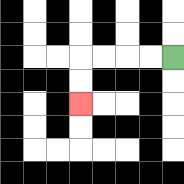{'start': '[7, 2]', 'end': '[3, 4]', 'path_directions': 'L,L,L,L,D,D', 'path_coordinates': '[[7, 2], [6, 2], [5, 2], [4, 2], [3, 2], [3, 3], [3, 4]]'}